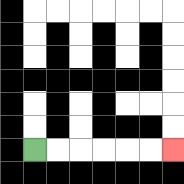{'start': '[1, 6]', 'end': '[7, 6]', 'path_directions': 'R,R,R,R,R,R', 'path_coordinates': '[[1, 6], [2, 6], [3, 6], [4, 6], [5, 6], [6, 6], [7, 6]]'}